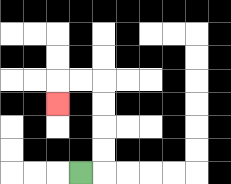{'start': '[3, 7]', 'end': '[2, 4]', 'path_directions': 'R,U,U,U,U,L,L,D', 'path_coordinates': '[[3, 7], [4, 7], [4, 6], [4, 5], [4, 4], [4, 3], [3, 3], [2, 3], [2, 4]]'}